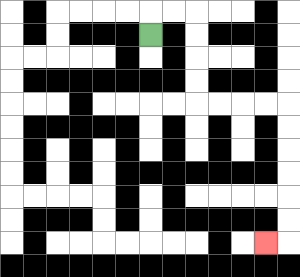{'start': '[6, 1]', 'end': '[11, 10]', 'path_directions': 'U,R,R,D,D,D,D,R,R,R,R,D,D,D,D,D,D,L', 'path_coordinates': '[[6, 1], [6, 0], [7, 0], [8, 0], [8, 1], [8, 2], [8, 3], [8, 4], [9, 4], [10, 4], [11, 4], [12, 4], [12, 5], [12, 6], [12, 7], [12, 8], [12, 9], [12, 10], [11, 10]]'}